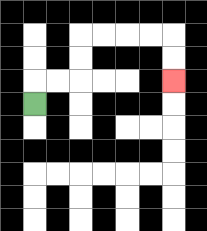{'start': '[1, 4]', 'end': '[7, 3]', 'path_directions': 'U,R,R,U,U,R,R,R,R,D,D', 'path_coordinates': '[[1, 4], [1, 3], [2, 3], [3, 3], [3, 2], [3, 1], [4, 1], [5, 1], [6, 1], [7, 1], [7, 2], [7, 3]]'}